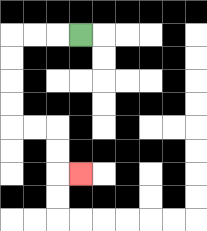{'start': '[3, 1]', 'end': '[3, 7]', 'path_directions': 'L,L,L,D,D,D,D,R,R,D,D,R', 'path_coordinates': '[[3, 1], [2, 1], [1, 1], [0, 1], [0, 2], [0, 3], [0, 4], [0, 5], [1, 5], [2, 5], [2, 6], [2, 7], [3, 7]]'}